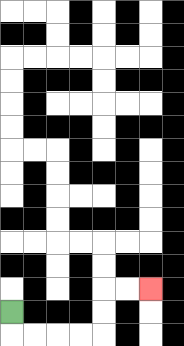{'start': '[0, 13]', 'end': '[6, 12]', 'path_directions': 'D,R,R,R,R,U,U,R,R', 'path_coordinates': '[[0, 13], [0, 14], [1, 14], [2, 14], [3, 14], [4, 14], [4, 13], [4, 12], [5, 12], [6, 12]]'}